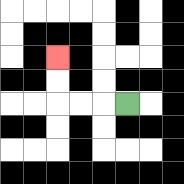{'start': '[5, 4]', 'end': '[2, 2]', 'path_directions': 'L,L,L,U,U', 'path_coordinates': '[[5, 4], [4, 4], [3, 4], [2, 4], [2, 3], [2, 2]]'}